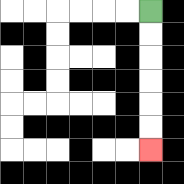{'start': '[6, 0]', 'end': '[6, 6]', 'path_directions': 'D,D,D,D,D,D', 'path_coordinates': '[[6, 0], [6, 1], [6, 2], [6, 3], [6, 4], [6, 5], [6, 6]]'}